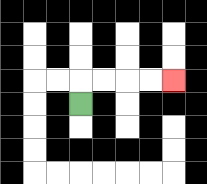{'start': '[3, 4]', 'end': '[7, 3]', 'path_directions': 'U,R,R,R,R', 'path_coordinates': '[[3, 4], [3, 3], [4, 3], [5, 3], [6, 3], [7, 3]]'}